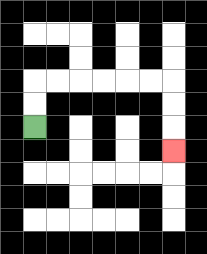{'start': '[1, 5]', 'end': '[7, 6]', 'path_directions': 'U,U,R,R,R,R,R,R,D,D,D', 'path_coordinates': '[[1, 5], [1, 4], [1, 3], [2, 3], [3, 3], [4, 3], [5, 3], [6, 3], [7, 3], [7, 4], [7, 5], [7, 6]]'}